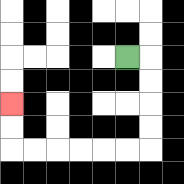{'start': '[5, 2]', 'end': '[0, 4]', 'path_directions': 'R,D,D,D,D,L,L,L,L,L,L,U,U', 'path_coordinates': '[[5, 2], [6, 2], [6, 3], [6, 4], [6, 5], [6, 6], [5, 6], [4, 6], [3, 6], [2, 6], [1, 6], [0, 6], [0, 5], [0, 4]]'}